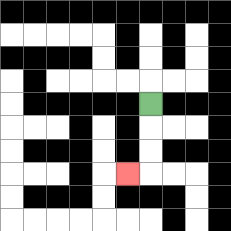{'start': '[6, 4]', 'end': '[5, 7]', 'path_directions': 'D,D,D,L', 'path_coordinates': '[[6, 4], [6, 5], [6, 6], [6, 7], [5, 7]]'}